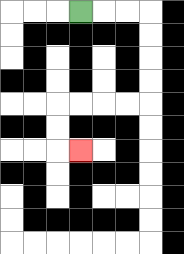{'start': '[3, 0]', 'end': '[3, 6]', 'path_directions': 'R,R,R,D,D,D,D,L,L,L,L,D,D,R', 'path_coordinates': '[[3, 0], [4, 0], [5, 0], [6, 0], [6, 1], [6, 2], [6, 3], [6, 4], [5, 4], [4, 4], [3, 4], [2, 4], [2, 5], [2, 6], [3, 6]]'}